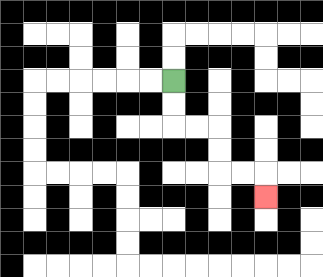{'start': '[7, 3]', 'end': '[11, 8]', 'path_directions': 'D,D,R,R,D,D,R,R,D', 'path_coordinates': '[[7, 3], [7, 4], [7, 5], [8, 5], [9, 5], [9, 6], [9, 7], [10, 7], [11, 7], [11, 8]]'}